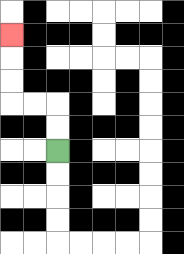{'start': '[2, 6]', 'end': '[0, 1]', 'path_directions': 'U,U,L,L,U,U,U', 'path_coordinates': '[[2, 6], [2, 5], [2, 4], [1, 4], [0, 4], [0, 3], [0, 2], [0, 1]]'}